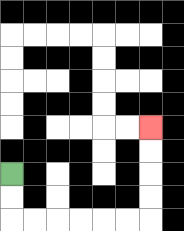{'start': '[0, 7]', 'end': '[6, 5]', 'path_directions': 'D,D,R,R,R,R,R,R,U,U,U,U', 'path_coordinates': '[[0, 7], [0, 8], [0, 9], [1, 9], [2, 9], [3, 9], [4, 9], [5, 9], [6, 9], [6, 8], [6, 7], [6, 6], [6, 5]]'}